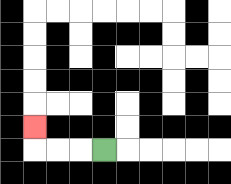{'start': '[4, 6]', 'end': '[1, 5]', 'path_directions': 'L,L,L,U', 'path_coordinates': '[[4, 6], [3, 6], [2, 6], [1, 6], [1, 5]]'}